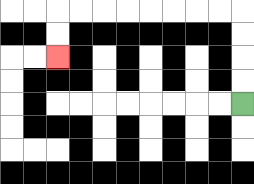{'start': '[10, 4]', 'end': '[2, 2]', 'path_directions': 'U,U,U,U,L,L,L,L,L,L,L,L,D,D', 'path_coordinates': '[[10, 4], [10, 3], [10, 2], [10, 1], [10, 0], [9, 0], [8, 0], [7, 0], [6, 0], [5, 0], [4, 0], [3, 0], [2, 0], [2, 1], [2, 2]]'}